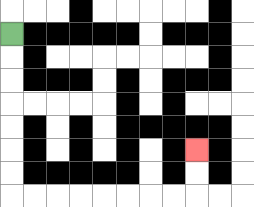{'start': '[0, 1]', 'end': '[8, 6]', 'path_directions': 'D,D,D,D,D,D,D,R,R,R,R,R,R,R,R,U,U', 'path_coordinates': '[[0, 1], [0, 2], [0, 3], [0, 4], [0, 5], [0, 6], [0, 7], [0, 8], [1, 8], [2, 8], [3, 8], [4, 8], [5, 8], [6, 8], [7, 8], [8, 8], [8, 7], [8, 6]]'}